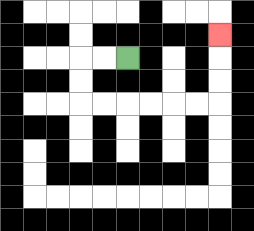{'start': '[5, 2]', 'end': '[9, 1]', 'path_directions': 'L,L,D,D,R,R,R,R,R,R,U,U,U', 'path_coordinates': '[[5, 2], [4, 2], [3, 2], [3, 3], [3, 4], [4, 4], [5, 4], [6, 4], [7, 4], [8, 4], [9, 4], [9, 3], [9, 2], [9, 1]]'}